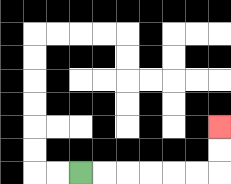{'start': '[3, 7]', 'end': '[9, 5]', 'path_directions': 'R,R,R,R,R,R,U,U', 'path_coordinates': '[[3, 7], [4, 7], [5, 7], [6, 7], [7, 7], [8, 7], [9, 7], [9, 6], [9, 5]]'}